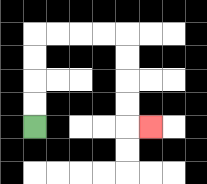{'start': '[1, 5]', 'end': '[6, 5]', 'path_directions': 'U,U,U,U,R,R,R,R,D,D,D,D,R', 'path_coordinates': '[[1, 5], [1, 4], [1, 3], [1, 2], [1, 1], [2, 1], [3, 1], [4, 1], [5, 1], [5, 2], [5, 3], [5, 4], [5, 5], [6, 5]]'}